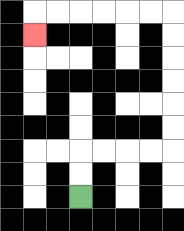{'start': '[3, 8]', 'end': '[1, 1]', 'path_directions': 'U,U,R,R,R,R,U,U,U,U,U,U,L,L,L,L,L,L,D', 'path_coordinates': '[[3, 8], [3, 7], [3, 6], [4, 6], [5, 6], [6, 6], [7, 6], [7, 5], [7, 4], [7, 3], [7, 2], [7, 1], [7, 0], [6, 0], [5, 0], [4, 0], [3, 0], [2, 0], [1, 0], [1, 1]]'}